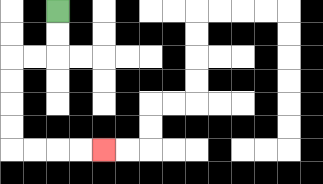{'start': '[2, 0]', 'end': '[4, 6]', 'path_directions': 'D,D,L,L,D,D,D,D,R,R,R,R', 'path_coordinates': '[[2, 0], [2, 1], [2, 2], [1, 2], [0, 2], [0, 3], [0, 4], [0, 5], [0, 6], [1, 6], [2, 6], [3, 6], [4, 6]]'}